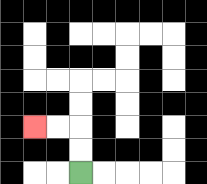{'start': '[3, 7]', 'end': '[1, 5]', 'path_directions': 'U,U,L,L', 'path_coordinates': '[[3, 7], [3, 6], [3, 5], [2, 5], [1, 5]]'}